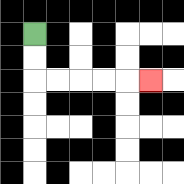{'start': '[1, 1]', 'end': '[6, 3]', 'path_directions': 'D,D,R,R,R,R,R', 'path_coordinates': '[[1, 1], [1, 2], [1, 3], [2, 3], [3, 3], [4, 3], [5, 3], [6, 3]]'}